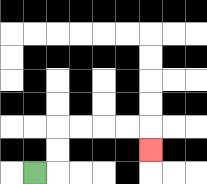{'start': '[1, 7]', 'end': '[6, 6]', 'path_directions': 'R,U,U,R,R,R,R,D', 'path_coordinates': '[[1, 7], [2, 7], [2, 6], [2, 5], [3, 5], [4, 5], [5, 5], [6, 5], [6, 6]]'}